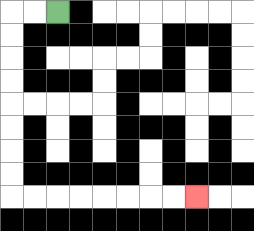{'start': '[2, 0]', 'end': '[8, 8]', 'path_directions': 'L,L,D,D,D,D,D,D,D,D,R,R,R,R,R,R,R,R', 'path_coordinates': '[[2, 0], [1, 0], [0, 0], [0, 1], [0, 2], [0, 3], [0, 4], [0, 5], [0, 6], [0, 7], [0, 8], [1, 8], [2, 8], [3, 8], [4, 8], [5, 8], [6, 8], [7, 8], [8, 8]]'}